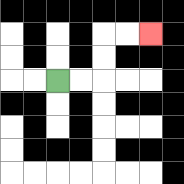{'start': '[2, 3]', 'end': '[6, 1]', 'path_directions': 'R,R,U,U,R,R', 'path_coordinates': '[[2, 3], [3, 3], [4, 3], [4, 2], [4, 1], [5, 1], [6, 1]]'}